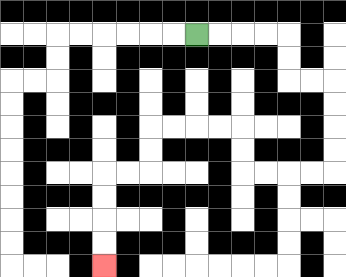{'start': '[8, 1]', 'end': '[4, 11]', 'path_directions': 'R,R,R,R,D,D,R,R,D,D,D,D,L,L,L,L,U,U,L,L,L,L,D,D,L,L,D,D,D,D', 'path_coordinates': '[[8, 1], [9, 1], [10, 1], [11, 1], [12, 1], [12, 2], [12, 3], [13, 3], [14, 3], [14, 4], [14, 5], [14, 6], [14, 7], [13, 7], [12, 7], [11, 7], [10, 7], [10, 6], [10, 5], [9, 5], [8, 5], [7, 5], [6, 5], [6, 6], [6, 7], [5, 7], [4, 7], [4, 8], [4, 9], [4, 10], [4, 11]]'}